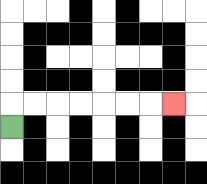{'start': '[0, 5]', 'end': '[7, 4]', 'path_directions': 'U,R,R,R,R,R,R,R', 'path_coordinates': '[[0, 5], [0, 4], [1, 4], [2, 4], [3, 4], [4, 4], [5, 4], [6, 4], [7, 4]]'}